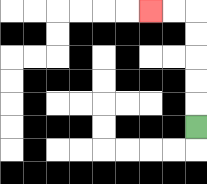{'start': '[8, 5]', 'end': '[6, 0]', 'path_directions': 'U,U,U,U,U,L,L', 'path_coordinates': '[[8, 5], [8, 4], [8, 3], [8, 2], [8, 1], [8, 0], [7, 0], [6, 0]]'}